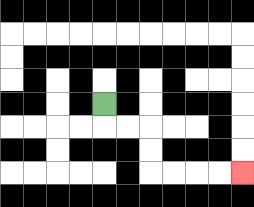{'start': '[4, 4]', 'end': '[10, 7]', 'path_directions': 'D,R,R,D,D,R,R,R,R', 'path_coordinates': '[[4, 4], [4, 5], [5, 5], [6, 5], [6, 6], [6, 7], [7, 7], [8, 7], [9, 7], [10, 7]]'}